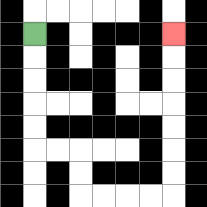{'start': '[1, 1]', 'end': '[7, 1]', 'path_directions': 'D,D,D,D,D,R,R,D,D,R,R,R,R,U,U,U,U,U,U,U', 'path_coordinates': '[[1, 1], [1, 2], [1, 3], [1, 4], [1, 5], [1, 6], [2, 6], [3, 6], [3, 7], [3, 8], [4, 8], [5, 8], [6, 8], [7, 8], [7, 7], [7, 6], [7, 5], [7, 4], [7, 3], [7, 2], [7, 1]]'}